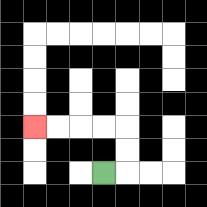{'start': '[4, 7]', 'end': '[1, 5]', 'path_directions': 'R,U,U,L,L,L,L', 'path_coordinates': '[[4, 7], [5, 7], [5, 6], [5, 5], [4, 5], [3, 5], [2, 5], [1, 5]]'}